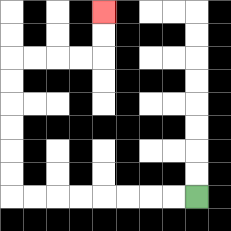{'start': '[8, 8]', 'end': '[4, 0]', 'path_directions': 'L,L,L,L,L,L,L,L,U,U,U,U,U,U,R,R,R,R,U,U', 'path_coordinates': '[[8, 8], [7, 8], [6, 8], [5, 8], [4, 8], [3, 8], [2, 8], [1, 8], [0, 8], [0, 7], [0, 6], [0, 5], [0, 4], [0, 3], [0, 2], [1, 2], [2, 2], [3, 2], [4, 2], [4, 1], [4, 0]]'}